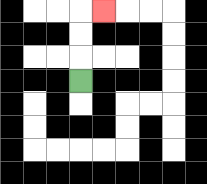{'start': '[3, 3]', 'end': '[4, 0]', 'path_directions': 'U,U,U,R', 'path_coordinates': '[[3, 3], [3, 2], [3, 1], [3, 0], [4, 0]]'}